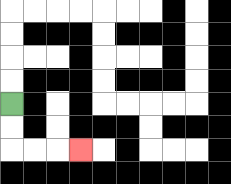{'start': '[0, 4]', 'end': '[3, 6]', 'path_directions': 'D,D,R,R,R', 'path_coordinates': '[[0, 4], [0, 5], [0, 6], [1, 6], [2, 6], [3, 6]]'}